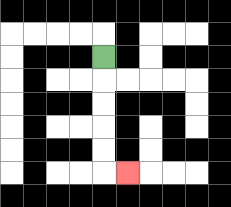{'start': '[4, 2]', 'end': '[5, 7]', 'path_directions': 'D,D,D,D,D,R', 'path_coordinates': '[[4, 2], [4, 3], [4, 4], [4, 5], [4, 6], [4, 7], [5, 7]]'}